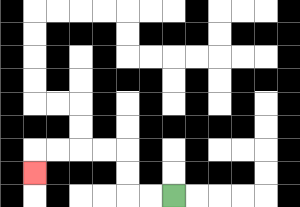{'start': '[7, 8]', 'end': '[1, 7]', 'path_directions': 'L,L,U,U,L,L,L,L,D', 'path_coordinates': '[[7, 8], [6, 8], [5, 8], [5, 7], [5, 6], [4, 6], [3, 6], [2, 6], [1, 6], [1, 7]]'}